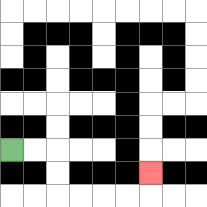{'start': '[0, 6]', 'end': '[6, 7]', 'path_directions': 'R,R,D,D,R,R,R,R,U', 'path_coordinates': '[[0, 6], [1, 6], [2, 6], [2, 7], [2, 8], [3, 8], [4, 8], [5, 8], [6, 8], [6, 7]]'}